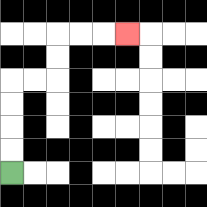{'start': '[0, 7]', 'end': '[5, 1]', 'path_directions': 'U,U,U,U,R,R,U,U,R,R,R', 'path_coordinates': '[[0, 7], [0, 6], [0, 5], [0, 4], [0, 3], [1, 3], [2, 3], [2, 2], [2, 1], [3, 1], [4, 1], [5, 1]]'}